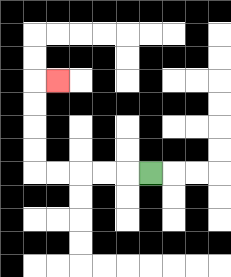{'start': '[6, 7]', 'end': '[2, 3]', 'path_directions': 'L,L,L,L,L,U,U,U,U,R', 'path_coordinates': '[[6, 7], [5, 7], [4, 7], [3, 7], [2, 7], [1, 7], [1, 6], [1, 5], [1, 4], [1, 3], [2, 3]]'}